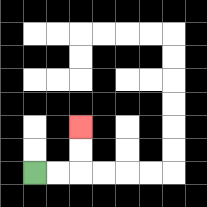{'start': '[1, 7]', 'end': '[3, 5]', 'path_directions': 'R,R,U,U', 'path_coordinates': '[[1, 7], [2, 7], [3, 7], [3, 6], [3, 5]]'}